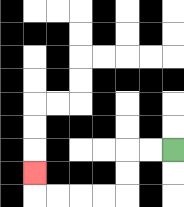{'start': '[7, 6]', 'end': '[1, 7]', 'path_directions': 'L,L,D,D,L,L,L,L,U', 'path_coordinates': '[[7, 6], [6, 6], [5, 6], [5, 7], [5, 8], [4, 8], [3, 8], [2, 8], [1, 8], [1, 7]]'}